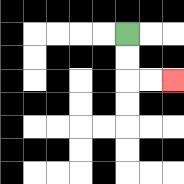{'start': '[5, 1]', 'end': '[7, 3]', 'path_directions': 'D,D,R,R', 'path_coordinates': '[[5, 1], [5, 2], [5, 3], [6, 3], [7, 3]]'}